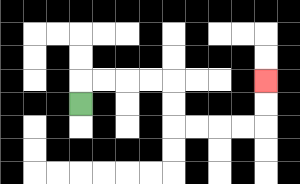{'start': '[3, 4]', 'end': '[11, 3]', 'path_directions': 'U,R,R,R,R,D,D,R,R,R,R,U,U', 'path_coordinates': '[[3, 4], [3, 3], [4, 3], [5, 3], [6, 3], [7, 3], [7, 4], [7, 5], [8, 5], [9, 5], [10, 5], [11, 5], [11, 4], [11, 3]]'}